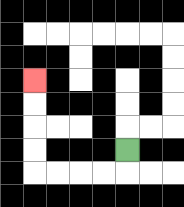{'start': '[5, 6]', 'end': '[1, 3]', 'path_directions': 'D,L,L,L,L,U,U,U,U', 'path_coordinates': '[[5, 6], [5, 7], [4, 7], [3, 7], [2, 7], [1, 7], [1, 6], [1, 5], [1, 4], [1, 3]]'}